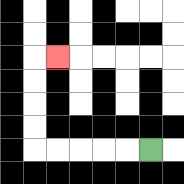{'start': '[6, 6]', 'end': '[2, 2]', 'path_directions': 'L,L,L,L,L,U,U,U,U,R', 'path_coordinates': '[[6, 6], [5, 6], [4, 6], [3, 6], [2, 6], [1, 6], [1, 5], [1, 4], [1, 3], [1, 2], [2, 2]]'}